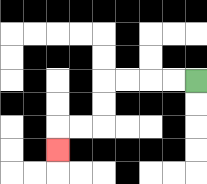{'start': '[8, 3]', 'end': '[2, 6]', 'path_directions': 'L,L,L,L,D,D,L,L,D', 'path_coordinates': '[[8, 3], [7, 3], [6, 3], [5, 3], [4, 3], [4, 4], [4, 5], [3, 5], [2, 5], [2, 6]]'}